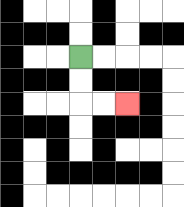{'start': '[3, 2]', 'end': '[5, 4]', 'path_directions': 'D,D,R,R', 'path_coordinates': '[[3, 2], [3, 3], [3, 4], [4, 4], [5, 4]]'}